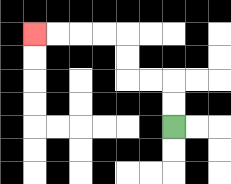{'start': '[7, 5]', 'end': '[1, 1]', 'path_directions': 'U,U,L,L,U,U,L,L,L,L', 'path_coordinates': '[[7, 5], [7, 4], [7, 3], [6, 3], [5, 3], [5, 2], [5, 1], [4, 1], [3, 1], [2, 1], [1, 1]]'}